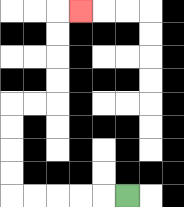{'start': '[5, 8]', 'end': '[3, 0]', 'path_directions': 'L,L,L,L,L,U,U,U,U,R,R,U,U,U,U,R', 'path_coordinates': '[[5, 8], [4, 8], [3, 8], [2, 8], [1, 8], [0, 8], [0, 7], [0, 6], [0, 5], [0, 4], [1, 4], [2, 4], [2, 3], [2, 2], [2, 1], [2, 0], [3, 0]]'}